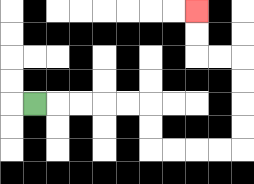{'start': '[1, 4]', 'end': '[8, 0]', 'path_directions': 'R,R,R,R,R,D,D,R,R,R,R,U,U,U,U,L,L,U,U', 'path_coordinates': '[[1, 4], [2, 4], [3, 4], [4, 4], [5, 4], [6, 4], [6, 5], [6, 6], [7, 6], [8, 6], [9, 6], [10, 6], [10, 5], [10, 4], [10, 3], [10, 2], [9, 2], [8, 2], [8, 1], [8, 0]]'}